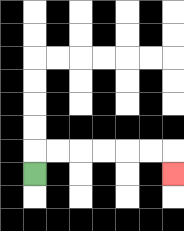{'start': '[1, 7]', 'end': '[7, 7]', 'path_directions': 'U,R,R,R,R,R,R,D', 'path_coordinates': '[[1, 7], [1, 6], [2, 6], [3, 6], [4, 6], [5, 6], [6, 6], [7, 6], [7, 7]]'}